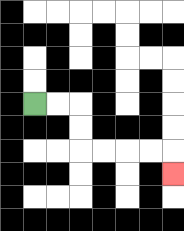{'start': '[1, 4]', 'end': '[7, 7]', 'path_directions': 'R,R,D,D,R,R,R,R,D', 'path_coordinates': '[[1, 4], [2, 4], [3, 4], [3, 5], [3, 6], [4, 6], [5, 6], [6, 6], [7, 6], [7, 7]]'}